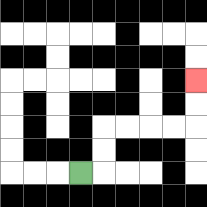{'start': '[3, 7]', 'end': '[8, 3]', 'path_directions': 'R,U,U,R,R,R,R,U,U', 'path_coordinates': '[[3, 7], [4, 7], [4, 6], [4, 5], [5, 5], [6, 5], [7, 5], [8, 5], [8, 4], [8, 3]]'}